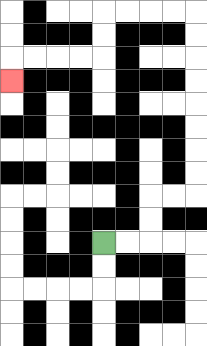{'start': '[4, 10]', 'end': '[0, 3]', 'path_directions': 'R,R,U,U,R,R,U,U,U,U,U,U,U,U,L,L,L,L,D,D,L,L,L,L,D', 'path_coordinates': '[[4, 10], [5, 10], [6, 10], [6, 9], [6, 8], [7, 8], [8, 8], [8, 7], [8, 6], [8, 5], [8, 4], [8, 3], [8, 2], [8, 1], [8, 0], [7, 0], [6, 0], [5, 0], [4, 0], [4, 1], [4, 2], [3, 2], [2, 2], [1, 2], [0, 2], [0, 3]]'}